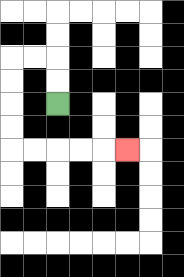{'start': '[2, 4]', 'end': '[5, 6]', 'path_directions': 'U,U,L,L,D,D,D,D,R,R,R,R,R', 'path_coordinates': '[[2, 4], [2, 3], [2, 2], [1, 2], [0, 2], [0, 3], [0, 4], [0, 5], [0, 6], [1, 6], [2, 6], [3, 6], [4, 6], [5, 6]]'}